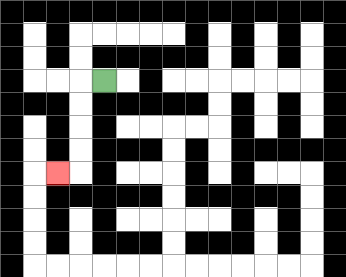{'start': '[4, 3]', 'end': '[2, 7]', 'path_directions': 'L,D,D,D,D,L', 'path_coordinates': '[[4, 3], [3, 3], [3, 4], [3, 5], [3, 6], [3, 7], [2, 7]]'}